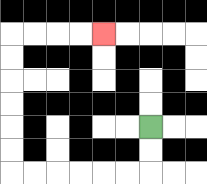{'start': '[6, 5]', 'end': '[4, 1]', 'path_directions': 'D,D,L,L,L,L,L,L,U,U,U,U,U,U,R,R,R,R', 'path_coordinates': '[[6, 5], [6, 6], [6, 7], [5, 7], [4, 7], [3, 7], [2, 7], [1, 7], [0, 7], [0, 6], [0, 5], [0, 4], [0, 3], [0, 2], [0, 1], [1, 1], [2, 1], [3, 1], [4, 1]]'}